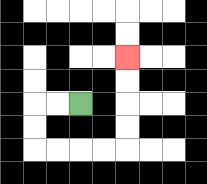{'start': '[3, 4]', 'end': '[5, 2]', 'path_directions': 'L,L,D,D,R,R,R,R,U,U,U,U', 'path_coordinates': '[[3, 4], [2, 4], [1, 4], [1, 5], [1, 6], [2, 6], [3, 6], [4, 6], [5, 6], [5, 5], [5, 4], [5, 3], [5, 2]]'}